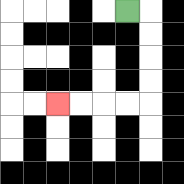{'start': '[5, 0]', 'end': '[2, 4]', 'path_directions': 'R,D,D,D,D,L,L,L,L', 'path_coordinates': '[[5, 0], [6, 0], [6, 1], [6, 2], [6, 3], [6, 4], [5, 4], [4, 4], [3, 4], [2, 4]]'}